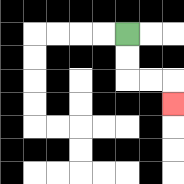{'start': '[5, 1]', 'end': '[7, 4]', 'path_directions': 'D,D,R,R,D', 'path_coordinates': '[[5, 1], [5, 2], [5, 3], [6, 3], [7, 3], [7, 4]]'}